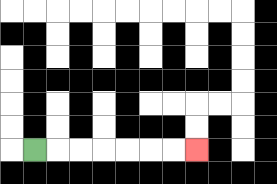{'start': '[1, 6]', 'end': '[8, 6]', 'path_directions': 'R,R,R,R,R,R,R', 'path_coordinates': '[[1, 6], [2, 6], [3, 6], [4, 6], [5, 6], [6, 6], [7, 6], [8, 6]]'}